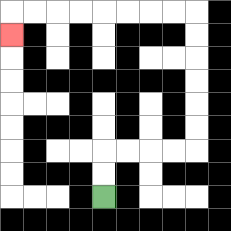{'start': '[4, 8]', 'end': '[0, 1]', 'path_directions': 'U,U,R,R,R,R,U,U,U,U,U,U,L,L,L,L,L,L,L,L,D', 'path_coordinates': '[[4, 8], [4, 7], [4, 6], [5, 6], [6, 6], [7, 6], [8, 6], [8, 5], [8, 4], [8, 3], [8, 2], [8, 1], [8, 0], [7, 0], [6, 0], [5, 0], [4, 0], [3, 0], [2, 0], [1, 0], [0, 0], [0, 1]]'}